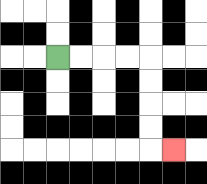{'start': '[2, 2]', 'end': '[7, 6]', 'path_directions': 'R,R,R,R,D,D,D,D,R', 'path_coordinates': '[[2, 2], [3, 2], [4, 2], [5, 2], [6, 2], [6, 3], [6, 4], [6, 5], [6, 6], [7, 6]]'}